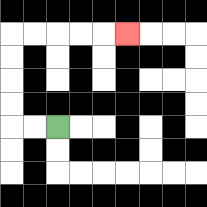{'start': '[2, 5]', 'end': '[5, 1]', 'path_directions': 'L,L,U,U,U,U,R,R,R,R,R', 'path_coordinates': '[[2, 5], [1, 5], [0, 5], [0, 4], [0, 3], [0, 2], [0, 1], [1, 1], [2, 1], [3, 1], [4, 1], [5, 1]]'}